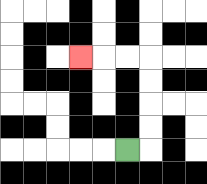{'start': '[5, 6]', 'end': '[3, 2]', 'path_directions': 'R,U,U,U,U,L,L,L', 'path_coordinates': '[[5, 6], [6, 6], [6, 5], [6, 4], [6, 3], [6, 2], [5, 2], [4, 2], [3, 2]]'}